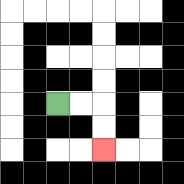{'start': '[2, 4]', 'end': '[4, 6]', 'path_directions': 'R,R,D,D', 'path_coordinates': '[[2, 4], [3, 4], [4, 4], [4, 5], [4, 6]]'}